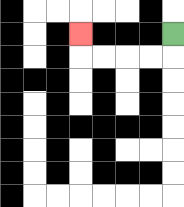{'start': '[7, 1]', 'end': '[3, 1]', 'path_directions': 'D,L,L,L,L,U', 'path_coordinates': '[[7, 1], [7, 2], [6, 2], [5, 2], [4, 2], [3, 2], [3, 1]]'}